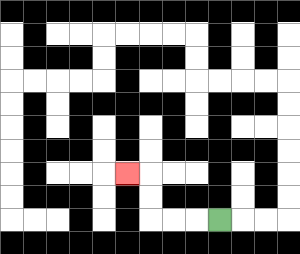{'start': '[9, 9]', 'end': '[5, 7]', 'path_directions': 'L,L,L,U,U,L', 'path_coordinates': '[[9, 9], [8, 9], [7, 9], [6, 9], [6, 8], [6, 7], [5, 7]]'}